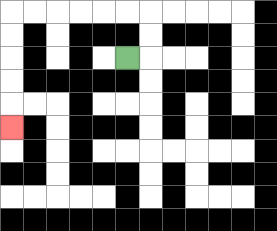{'start': '[5, 2]', 'end': '[0, 5]', 'path_directions': 'R,U,U,L,L,L,L,L,L,D,D,D,D,D', 'path_coordinates': '[[5, 2], [6, 2], [6, 1], [6, 0], [5, 0], [4, 0], [3, 0], [2, 0], [1, 0], [0, 0], [0, 1], [0, 2], [0, 3], [0, 4], [0, 5]]'}